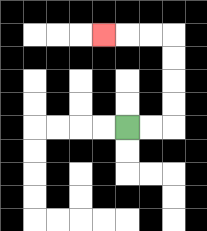{'start': '[5, 5]', 'end': '[4, 1]', 'path_directions': 'R,R,U,U,U,U,L,L,L', 'path_coordinates': '[[5, 5], [6, 5], [7, 5], [7, 4], [7, 3], [7, 2], [7, 1], [6, 1], [5, 1], [4, 1]]'}